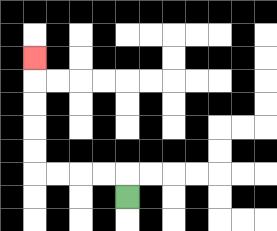{'start': '[5, 8]', 'end': '[1, 2]', 'path_directions': 'U,L,L,L,L,U,U,U,U,U', 'path_coordinates': '[[5, 8], [5, 7], [4, 7], [3, 7], [2, 7], [1, 7], [1, 6], [1, 5], [1, 4], [1, 3], [1, 2]]'}